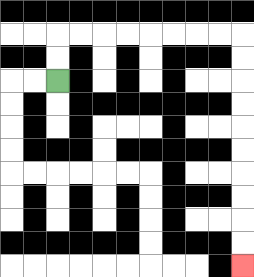{'start': '[2, 3]', 'end': '[10, 11]', 'path_directions': 'U,U,R,R,R,R,R,R,R,R,D,D,D,D,D,D,D,D,D,D', 'path_coordinates': '[[2, 3], [2, 2], [2, 1], [3, 1], [4, 1], [5, 1], [6, 1], [7, 1], [8, 1], [9, 1], [10, 1], [10, 2], [10, 3], [10, 4], [10, 5], [10, 6], [10, 7], [10, 8], [10, 9], [10, 10], [10, 11]]'}